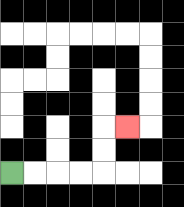{'start': '[0, 7]', 'end': '[5, 5]', 'path_directions': 'R,R,R,R,U,U,R', 'path_coordinates': '[[0, 7], [1, 7], [2, 7], [3, 7], [4, 7], [4, 6], [4, 5], [5, 5]]'}